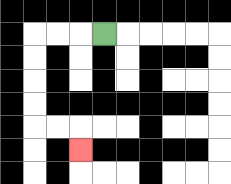{'start': '[4, 1]', 'end': '[3, 6]', 'path_directions': 'L,L,L,D,D,D,D,R,R,D', 'path_coordinates': '[[4, 1], [3, 1], [2, 1], [1, 1], [1, 2], [1, 3], [1, 4], [1, 5], [2, 5], [3, 5], [3, 6]]'}